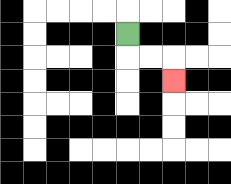{'start': '[5, 1]', 'end': '[7, 3]', 'path_directions': 'D,R,R,D', 'path_coordinates': '[[5, 1], [5, 2], [6, 2], [7, 2], [7, 3]]'}